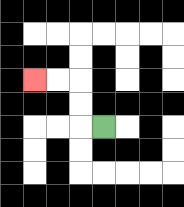{'start': '[4, 5]', 'end': '[1, 3]', 'path_directions': 'L,U,U,L,L', 'path_coordinates': '[[4, 5], [3, 5], [3, 4], [3, 3], [2, 3], [1, 3]]'}